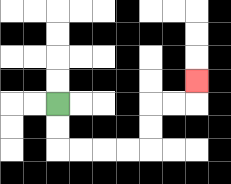{'start': '[2, 4]', 'end': '[8, 3]', 'path_directions': 'D,D,R,R,R,R,U,U,R,R,U', 'path_coordinates': '[[2, 4], [2, 5], [2, 6], [3, 6], [4, 6], [5, 6], [6, 6], [6, 5], [6, 4], [7, 4], [8, 4], [8, 3]]'}